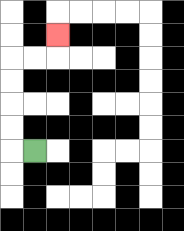{'start': '[1, 6]', 'end': '[2, 1]', 'path_directions': 'L,U,U,U,U,R,R,U', 'path_coordinates': '[[1, 6], [0, 6], [0, 5], [0, 4], [0, 3], [0, 2], [1, 2], [2, 2], [2, 1]]'}